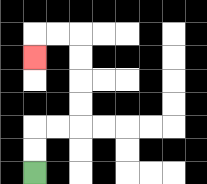{'start': '[1, 7]', 'end': '[1, 2]', 'path_directions': 'U,U,R,R,U,U,U,U,L,L,D', 'path_coordinates': '[[1, 7], [1, 6], [1, 5], [2, 5], [3, 5], [3, 4], [3, 3], [3, 2], [3, 1], [2, 1], [1, 1], [1, 2]]'}